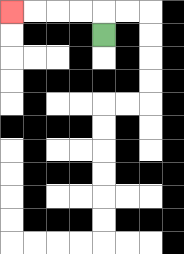{'start': '[4, 1]', 'end': '[0, 0]', 'path_directions': 'U,L,L,L,L', 'path_coordinates': '[[4, 1], [4, 0], [3, 0], [2, 0], [1, 0], [0, 0]]'}